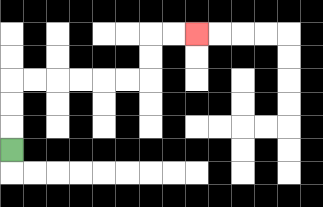{'start': '[0, 6]', 'end': '[8, 1]', 'path_directions': 'U,U,U,R,R,R,R,R,R,U,U,R,R', 'path_coordinates': '[[0, 6], [0, 5], [0, 4], [0, 3], [1, 3], [2, 3], [3, 3], [4, 3], [5, 3], [6, 3], [6, 2], [6, 1], [7, 1], [8, 1]]'}